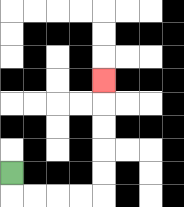{'start': '[0, 7]', 'end': '[4, 3]', 'path_directions': 'D,R,R,R,R,U,U,U,U,U', 'path_coordinates': '[[0, 7], [0, 8], [1, 8], [2, 8], [3, 8], [4, 8], [4, 7], [4, 6], [4, 5], [4, 4], [4, 3]]'}